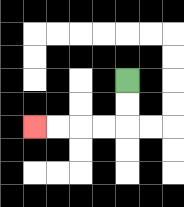{'start': '[5, 3]', 'end': '[1, 5]', 'path_directions': 'D,D,L,L,L,L', 'path_coordinates': '[[5, 3], [5, 4], [5, 5], [4, 5], [3, 5], [2, 5], [1, 5]]'}